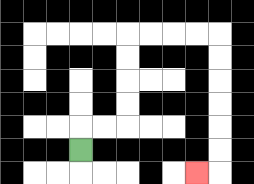{'start': '[3, 6]', 'end': '[8, 7]', 'path_directions': 'U,R,R,U,U,U,U,R,R,R,R,D,D,D,D,D,D,L', 'path_coordinates': '[[3, 6], [3, 5], [4, 5], [5, 5], [5, 4], [5, 3], [5, 2], [5, 1], [6, 1], [7, 1], [8, 1], [9, 1], [9, 2], [9, 3], [9, 4], [9, 5], [9, 6], [9, 7], [8, 7]]'}